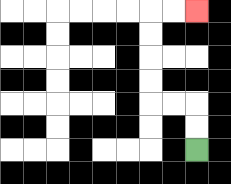{'start': '[8, 6]', 'end': '[8, 0]', 'path_directions': 'U,U,L,L,U,U,U,U,R,R', 'path_coordinates': '[[8, 6], [8, 5], [8, 4], [7, 4], [6, 4], [6, 3], [6, 2], [6, 1], [6, 0], [7, 0], [8, 0]]'}